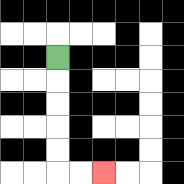{'start': '[2, 2]', 'end': '[4, 7]', 'path_directions': 'D,D,D,D,D,R,R', 'path_coordinates': '[[2, 2], [2, 3], [2, 4], [2, 5], [2, 6], [2, 7], [3, 7], [4, 7]]'}